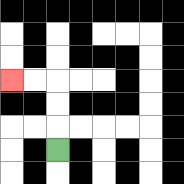{'start': '[2, 6]', 'end': '[0, 3]', 'path_directions': 'U,U,U,L,L', 'path_coordinates': '[[2, 6], [2, 5], [2, 4], [2, 3], [1, 3], [0, 3]]'}